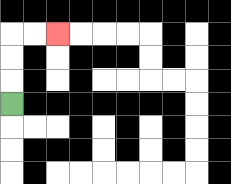{'start': '[0, 4]', 'end': '[2, 1]', 'path_directions': 'U,U,U,R,R', 'path_coordinates': '[[0, 4], [0, 3], [0, 2], [0, 1], [1, 1], [2, 1]]'}